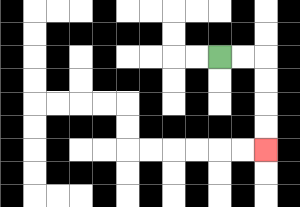{'start': '[9, 2]', 'end': '[11, 6]', 'path_directions': 'R,R,D,D,D,D', 'path_coordinates': '[[9, 2], [10, 2], [11, 2], [11, 3], [11, 4], [11, 5], [11, 6]]'}